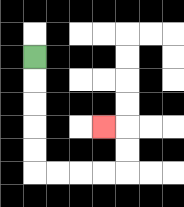{'start': '[1, 2]', 'end': '[4, 5]', 'path_directions': 'D,D,D,D,D,R,R,R,R,U,U,L', 'path_coordinates': '[[1, 2], [1, 3], [1, 4], [1, 5], [1, 6], [1, 7], [2, 7], [3, 7], [4, 7], [5, 7], [5, 6], [5, 5], [4, 5]]'}